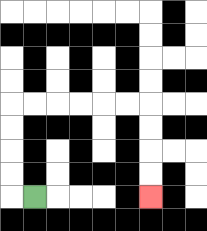{'start': '[1, 8]', 'end': '[6, 8]', 'path_directions': 'L,U,U,U,U,R,R,R,R,R,R,D,D,D,D', 'path_coordinates': '[[1, 8], [0, 8], [0, 7], [0, 6], [0, 5], [0, 4], [1, 4], [2, 4], [3, 4], [4, 4], [5, 4], [6, 4], [6, 5], [6, 6], [6, 7], [6, 8]]'}